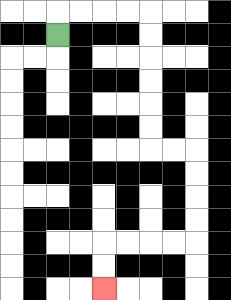{'start': '[2, 1]', 'end': '[4, 12]', 'path_directions': 'U,R,R,R,R,D,D,D,D,D,D,R,R,D,D,D,D,L,L,L,L,D,D', 'path_coordinates': '[[2, 1], [2, 0], [3, 0], [4, 0], [5, 0], [6, 0], [6, 1], [6, 2], [6, 3], [6, 4], [6, 5], [6, 6], [7, 6], [8, 6], [8, 7], [8, 8], [8, 9], [8, 10], [7, 10], [6, 10], [5, 10], [4, 10], [4, 11], [4, 12]]'}